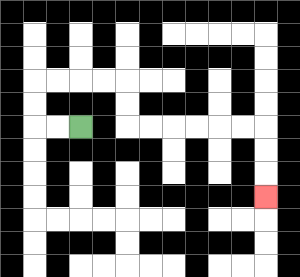{'start': '[3, 5]', 'end': '[11, 8]', 'path_directions': 'L,L,U,U,R,R,R,R,D,D,R,R,R,R,R,R,D,D,D', 'path_coordinates': '[[3, 5], [2, 5], [1, 5], [1, 4], [1, 3], [2, 3], [3, 3], [4, 3], [5, 3], [5, 4], [5, 5], [6, 5], [7, 5], [8, 5], [9, 5], [10, 5], [11, 5], [11, 6], [11, 7], [11, 8]]'}